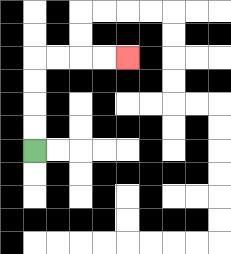{'start': '[1, 6]', 'end': '[5, 2]', 'path_directions': 'U,U,U,U,R,R,R,R', 'path_coordinates': '[[1, 6], [1, 5], [1, 4], [1, 3], [1, 2], [2, 2], [3, 2], [4, 2], [5, 2]]'}